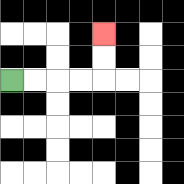{'start': '[0, 3]', 'end': '[4, 1]', 'path_directions': 'R,R,R,R,U,U', 'path_coordinates': '[[0, 3], [1, 3], [2, 3], [3, 3], [4, 3], [4, 2], [4, 1]]'}